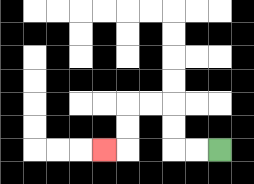{'start': '[9, 6]', 'end': '[4, 6]', 'path_directions': 'L,L,U,U,L,L,D,D,L', 'path_coordinates': '[[9, 6], [8, 6], [7, 6], [7, 5], [7, 4], [6, 4], [5, 4], [5, 5], [5, 6], [4, 6]]'}